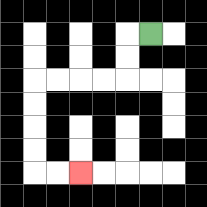{'start': '[6, 1]', 'end': '[3, 7]', 'path_directions': 'L,D,D,L,L,L,L,D,D,D,D,R,R', 'path_coordinates': '[[6, 1], [5, 1], [5, 2], [5, 3], [4, 3], [3, 3], [2, 3], [1, 3], [1, 4], [1, 5], [1, 6], [1, 7], [2, 7], [3, 7]]'}